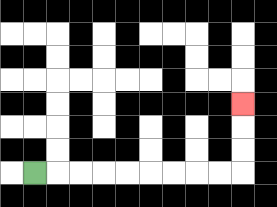{'start': '[1, 7]', 'end': '[10, 4]', 'path_directions': 'R,R,R,R,R,R,R,R,R,U,U,U', 'path_coordinates': '[[1, 7], [2, 7], [3, 7], [4, 7], [5, 7], [6, 7], [7, 7], [8, 7], [9, 7], [10, 7], [10, 6], [10, 5], [10, 4]]'}